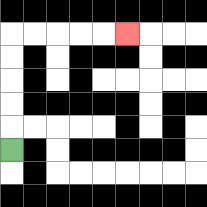{'start': '[0, 6]', 'end': '[5, 1]', 'path_directions': 'U,U,U,U,U,R,R,R,R,R', 'path_coordinates': '[[0, 6], [0, 5], [0, 4], [0, 3], [0, 2], [0, 1], [1, 1], [2, 1], [3, 1], [4, 1], [5, 1]]'}